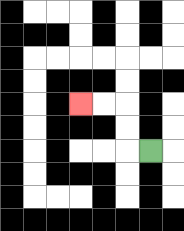{'start': '[6, 6]', 'end': '[3, 4]', 'path_directions': 'L,U,U,L,L', 'path_coordinates': '[[6, 6], [5, 6], [5, 5], [5, 4], [4, 4], [3, 4]]'}